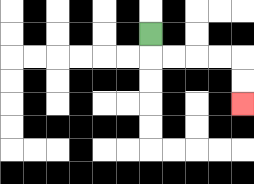{'start': '[6, 1]', 'end': '[10, 4]', 'path_directions': 'D,R,R,R,R,D,D', 'path_coordinates': '[[6, 1], [6, 2], [7, 2], [8, 2], [9, 2], [10, 2], [10, 3], [10, 4]]'}